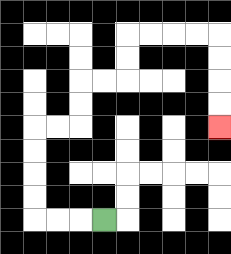{'start': '[4, 9]', 'end': '[9, 5]', 'path_directions': 'L,L,L,U,U,U,U,R,R,U,U,R,R,U,U,R,R,R,R,D,D,D,D', 'path_coordinates': '[[4, 9], [3, 9], [2, 9], [1, 9], [1, 8], [1, 7], [1, 6], [1, 5], [2, 5], [3, 5], [3, 4], [3, 3], [4, 3], [5, 3], [5, 2], [5, 1], [6, 1], [7, 1], [8, 1], [9, 1], [9, 2], [9, 3], [9, 4], [9, 5]]'}